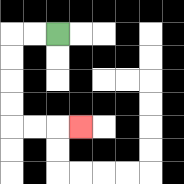{'start': '[2, 1]', 'end': '[3, 5]', 'path_directions': 'L,L,D,D,D,D,R,R,R', 'path_coordinates': '[[2, 1], [1, 1], [0, 1], [0, 2], [0, 3], [0, 4], [0, 5], [1, 5], [2, 5], [3, 5]]'}